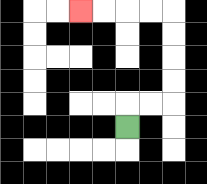{'start': '[5, 5]', 'end': '[3, 0]', 'path_directions': 'U,R,R,U,U,U,U,L,L,L,L', 'path_coordinates': '[[5, 5], [5, 4], [6, 4], [7, 4], [7, 3], [7, 2], [7, 1], [7, 0], [6, 0], [5, 0], [4, 0], [3, 0]]'}